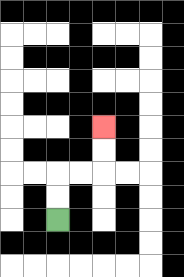{'start': '[2, 9]', 'end': '[4, 5]', 'path_directions': 'U,U,R,R,U,U', 'path_coordinates': '[[2, 9], [2, 8], [2, 7], [3, 7], [4, 7], [4, 6], [4, 5]]'}